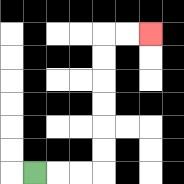{'start': '[1, 7]', 'end': '[6, 1]', 'path_directions': 'R,R,R,U,U,U,U,U,U,R,R', 'path_coordinates': '[[1, 7], [2, 7], [3, 7], [4, 7], [4, 6], [4, 5], [4, 4], [4, 3], [4, 2], [4, 1], [5, 1], [6, 1]]'}